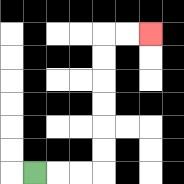{'start': '[1, 7]', 'end': '[6, 1]', 'path_directions': 'R,R,R,U,U,U,U,U,U,R,R', 'path_coordinates': '[[1, 7], [2, 7], [3, 7], [4, 7], [4, 6], [4, 5], [4, 4], [4, 3], [4, 2], [4, 1], [5, 1], [6, 1]]'}